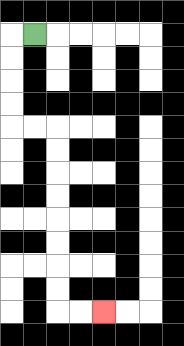{'start': '[1, 1]', 'end': '[4, 13]', 'path_directions': 'L,D,D,D,D,R,R,D,D,D,D,D,D,D,D,R,R', 'path_coordinates': '[[1, 1], [0, 1], [0, 2], [0, 3], [0, 4], [0, 5], [1, 5], [2, 5], [2, 6], [2, 7], [2, 8], [2, 9], [2, 10], [2, 11], [2, 12], [2, 13], [3, 13], [4, 13]]'}